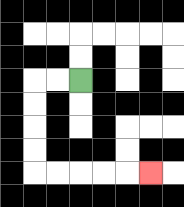{'start': '[3, 3]', 'end': '[6, 7]', 'path_directions': 'L,L,D,D,D,D,R,R,R,R,R', 'path_coordinates': '[[3, 3], [2, 3], [1, 3], [1, 4], [1, 5], [1, 6], [1, 7], [2, 7], [3, 7], [4, 7], [5, 7], [6, 7]]'}